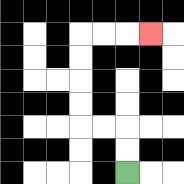{'start': '[5, 7]', 'end': '[6, 1]', 'path_directions': 'U,U,L,L,U,U,U,U,R,R,R', 'path_coordinates': '[[5, 7], [5, 6], [5, 5], [4, 5], [3, 5], [3, 4], [3, 3], [3, 2], [3, 1], [4, 1], [5, 1], [6, 1]]'}